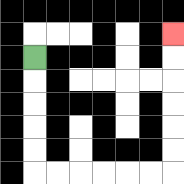{'start': '[1, 2]', 'end': '[7, 1]', 'path_directions': 'D,D,D,D,D,R,R,R,R,R,R,U,U,U,U,U,U', 'path_coordinates': '[[1, 2], [1, 3], [1, 4], [1, 5], [1, 6], [1, 7], [2, 7], [3, 7], [4, 7], [5, 7], [6, 7], [7, 7], [7, 6], [7, 5], [7, 4], [7, 3], [7, 2], [7, 1]]'}